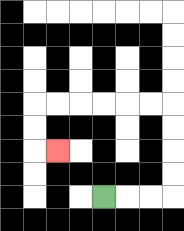{'start': '[4, 8]', 'end': '[2, 6]', 'path_directions': 'R,R,R,U,U,U,U,L,L,L,L,L,L,D,D,R', 'path_coordinates': '[[4, 8], [5, 8], [6, 8], [7, 8], [7, 7], [7, 6], [7, 5], [7, 4], [6, 4], [5, 4], [4, 4], [3, 4], [2, 4], [1, 4], [1, 5], [1, 6], [2, 6]]'}